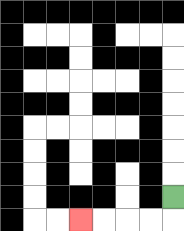{'start': '[7, 8]', 'end': '[3, 9]', 'path_directions': 'D,L,L,L,L', 'path_coordinates': '[[7, 8], [7, 9], [6, 9], [5, 9], [4, 9], [3, 9]]'}